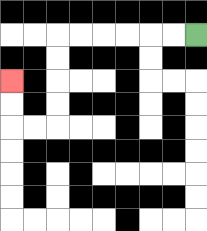{'start': '[8, 1]', 'end': '[0, 3]', 'path_directions': 'L,L,L,L,L,L,D,D,D,D,L,L,U,U', 'path_coordinates': '[[8, 1], [7, 1], [6, 1], [5, 1], [4, 1], [3, 1], [2, 1], [2, 2], [2, 3], [2, 4], [2, 5], [1, 5], [0, 5], [0, 4], [0, 3]]'}